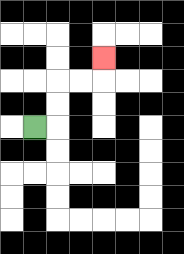{'start': '[1, 5]', 'end': '[4, 2]', 'path_directions': 'R,U,U,R,R,U', 'path_coordinates': '[[1, 5], [2, 5], [2, 4], [2, 3], [3, 3], [4, 3], [4, 2]]'}